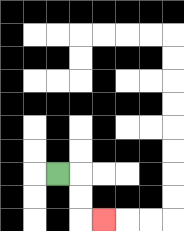{'start': '[2, 7]', 'end': '[4, 9]', 'path_directions': 'R,D,D,R', 'path_coordinates': '[[2, 7], [3, 7], [3, 8], [3, 9], [4, 9]]'}